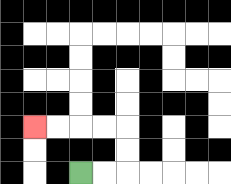{'start': '[3, 7]', 'end': '[1, 5]', 'path_directions': 'R,R,U,U,L,L,L,L', 'path_coordinates': '[[3, 7], [4, 7], [5, 7], [5, 6], [5, 5], [4, 5], [3, 5], [2, 5], [1, 5]]'}